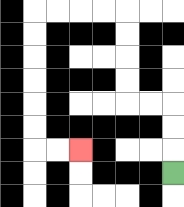{'start': '[7, 7]', 'end': '[3, 6]', 'path_directions': 'U,U,U,L,L,U,U,U,U,L,L,L,L,D,D,D,D,D,D,R,R', 'path_coordinates': '[[7, 7], [7, 6], [7, 5], [7, 4], [6, 4], [5, 4], [5, 3], [5, 2], [5, 1], [5, 0], [4, 0], [3, 0], [2, 0], [1, 0], [1, 1], [1, 2], [1, 3], [1, 4], [1, 5], [1, 6], [2, 6], [3, 6]]'}